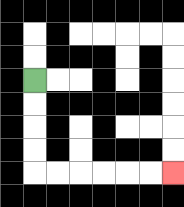{'start': '[1, 3]', 'end': '[7, 7]', 'path_directions': 'D,D,D,D,R,R,R,R,R,R', 'path_coordinates': '[[1, 3], [1, 4], [1, 5], [1, 6], [1, 7], [2, 7], [3, 7], [4, 7], [5, 7], [6, 7], [7, 7]]'}